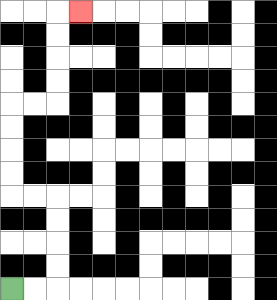{'start': '[0, 12]', 'end': '[3, 0]', 'path_directions': 'R,R,U,U,U,U,L,L,U,U,U,U,R,R,U,U,U,U,R', 'path_coordinates': '[[0, 12], [1, 12], [2, 12], [2, 11], [2, 10], [2, 9], [2, 8], [1, 8], [0, 8], [0, 7], [0, 6], [0, 5], [0, 4], [1, 4], [2, 4], [2, 3], [2, 2], [2, 1], [2, 0], [3, 0]]'}